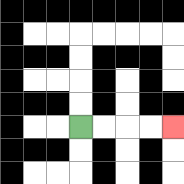{'start': '[3, 5]', 'end': '[7, 5]', 'path_directions': 'R,R,R,R', 'path_coordinates': '[[3, 5], [4, 5], [5, 5], [6, 5], [7, 5]]'}